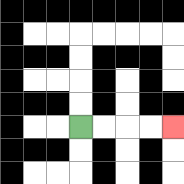{'start': '[3, 5]', 'end': '[7, 5]', 'path_directions': 'R,R,R,R', 'path_coordinates': '[[3, 5], [4, 5], [5, 5], [6, 5], [7, 5]]'}